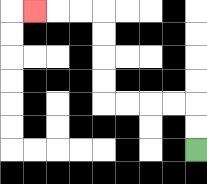{'start': '[8, 6]', 'end': '[1, 0]', 'path_directions': 'U,U,L,L,L,L,U,U,U,U,L,L,L', 'path_coordinates': '[[8, 6], [8, 5], [8, 4], [7, 4], [6, 4], [5, 4], [4, 4], [4, 3], [4, 2], [4, 1], [4, 0], [3, 0], [2, 0], [1, 0]]'}